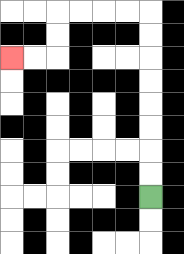{'start': '[6, 8]', 'end': '[0, 2]', 'path_directions': 'U,U,U,U,U,U,U,U,L,L,L,L,D,D,L,L', 'path_coordinates': '[[6, 8], [6, 7], [6, 6], [6, 5], [6, 4], [6, 3], [6, 2], [6, 1], [6, 0], [5, 0], [4, 0], [3, 0], [2, 0], [2, 1], [2, 2], [1, 2], [0, 2]]'}